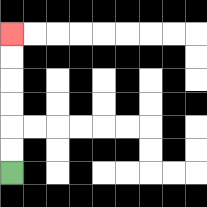{'start': '[0, 7]', 'end': '[0, 1]', 'path_directions': 'U,U,U,U,U,U', 'path_coordinates': '[[0, 7], [0, 6], [0, 5], [0, 4], [0, 3], [0, 2], [0, 1]]'}